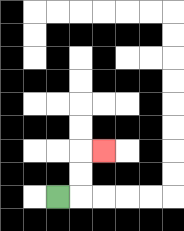{'start': '[2, 8]', 'end': '[4, 6]', 'path_directions': 'R,U,U,R', 'path_coordinates': '[[2, 8], [3, 8], [3, 7], [3, 6], [4, 6]]'}